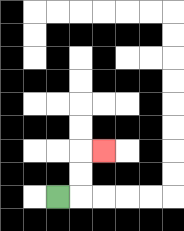{'start': '[2, 8]', 'end': '[4, 6]', 'path_directions': 'R,U,U,R', 'path_coordinates': '[[2, 8], [3, 8], [3, 7], [3, 6], [4, 6]]'}